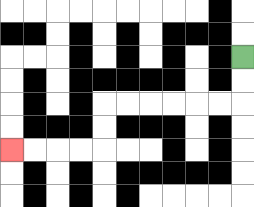{'start': '[10, 2]', 'end': '[0, 6]', 'path_directions': 'D,D,L,L,L,L,L,L,D,D,L,L,L,L', 'path_coordinates': '[[10, 2], [10, 3], [10, 4], [9, 4], [8, 4], [7, 4], [6, 4], [5, 4], [4, 4], [4, 5], [4, 6], [3, 6], [2, 6], [1, 6], [0, 6]]'}